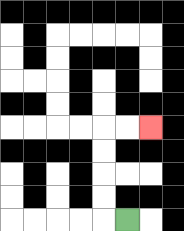{'start': '[5, 9]', 'end': '[6, 5]', 'path_directions': 'L,U,U,U,U,R,R', 'path_coordinates': '[[5, 9], [4, 9], [4, 8], [4, 7], [4, 6], [4, 5], [5, 5], [6, 5]]'}